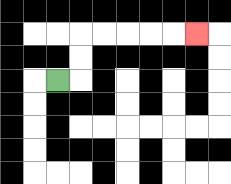{'start': '[2, 3]', 'end': '[8, 1]', 'path_directions': 'R,U,U,R,R,R,R,R', 'path_coordinates': '[[2, 3], [3, 3], [3, 2], [3, 1], [4, 1], [5, 1], [6, 1], [7, 1], [8, 1]]'}